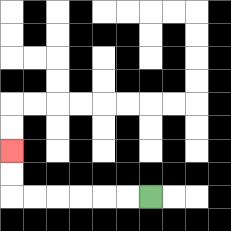{'start': '[6, 8]', 'end': '[0, 6]', 'path_directions': 'L,L,L,L,L,L,U,U', 'path_coordinates': '[[6, 8], [5, 8], [4, 8], [3, 8], [2, 8], [1, 8], [0, 8], [0, 7], [0, 6]]'}